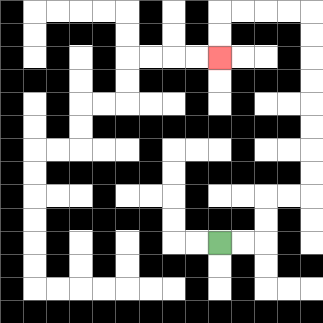{'start': '[9, 10]', 'end': '[9, 2]', 'path_directions': 'R,R,U,U,R,R,U,U,U,U,U,U,U,U,L,L,L,L,D,D', 'path_coordinates': '[[9, 10], [10, 10], [11, 10], [11, 9], [11, 8], [12, 8], [13, 8], [13, 7], [13, 6], [13, 5], [13, 4], [13, 3], [13, 2], [13, 1], [13, 0], [12, 0], [11, 0], [10, 0], [9, 0], [9, 1], [9, 2]]'}